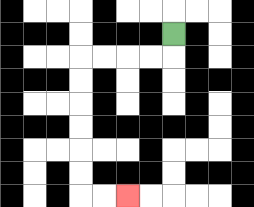{'start': '[7, 1]', 'end': '[5, 8]', 'path_directions': 'D,L,L,L,L,D,D,D,D,D,D,R,R', 'path_coordinates': '[[7, 1], [7, 2], [6, 2], [5, 2], [4, 2], [3, 2], [3, 3], [3, 4], [3, 5], [3, 6], [3, 7], [3, 8], [4, 8], [5, 8]]'}